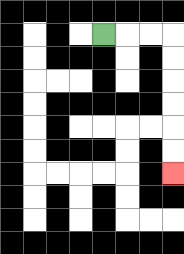{'start': '[4, 1]', 'end': '[7, 7]', 'path_directions': 'R,R,R,D,D,D,D,D,D', 'path_coordinates': '[[4, 1], [5, 1], [6, 1], [7, 1], [7, 2], [7, 3], [7, 4], [7, 5], [7, 6], [7, 7]]'}